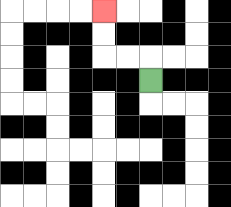{'start': '[6, 3]', 'end': '[4, 0]', 'path_directions': 'U,L,L,U,U', 'path_coordinates': '[[6, 3], [6, 2], [5, 2], [4, 2], [4, 1], [4, 0]]'}